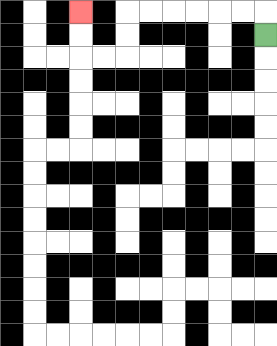{'start': '[11, 1]', 'end': '[3, 0]', 'path_directions': 'U,L,L,L,L,L,L,D,D,L,L,U,U', 'path_coordinates': '[[11, 1], [11, 0], [10, 0], [9, 0], [8, 0], [7, 0], [6, 0], [5, 0], [5, 1], [5, 2], [4, 2], [3, 2], [3, 1], [3, 0]]'}